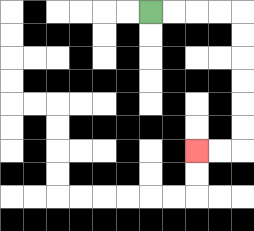{'start': '[6, 0]', 'end': '[8, 6]', 'path_directions': 'R,R,R,R,D,D,D,D,D,D,L,L', 'path_coordinates': '[[6, 0], [7, 0], [8, 0], [9, 0], [10, 0], [10, 1], [10, 2], [10, 3], [10, 4], [10, 5], [10, 6], [9, 6], [8, 6]]'}